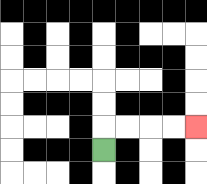{'start': '[4, 6]', 'end': '[8, 5]', 'path_directions': 'U,R,R,R,R', 'path_coordinates': '[[4, 6], [4, 5], [5, 5], [6, 5], [7, 5], [8, 5]]'}